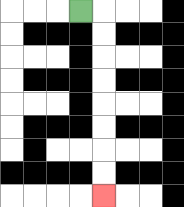{'start': '[3, 0]', 'end': '[4, 8]', 'path_directions': 'R,D,D,D,D,D,D,D,D', 'path_coordinates': '[[3, 0], [4, 0], [4, 1], [4, 2], [4, 3], [4, 4], [4, 5], [4, 6], [4, 7], [4, 8]]'}